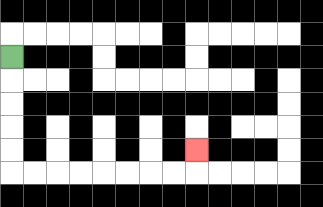{'start': '[0, 2]', 'end': '[8, 6]', 'path_directions': 'D,D,D,D,D,R,R,R,R,R,R,R,R,U', 'path_coordinates': '[[0, 2], [0, 3], [0, 4], [0, 5], [0, 6], [0, 7], [1, 7], [2, 7], [3, 7], [4, 7], [5, 7], [6, 7], [7, 7], [8, 7], [8, 6]]'}